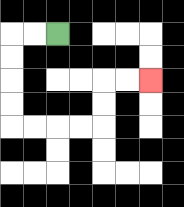{'start': '[2, 1]', 'end': '[6, 3]', 'path_directions': 'L,L,D,D,D,D,R,R,R,R,U,U,R,R', 'path_coordinates': '[[2, 1], [1, 1], [0, 1], [0, 2], [0, 3], [0, 4], [0, 5], [1, 5], [2, 5], [3, 5], [4, 5], [4, 4], [4, 3], [5, 3], [6, 3]]'}